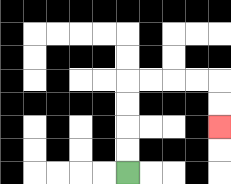{'start': '[5, 7]', 'end': '[9, 5]', 'path_directions': 'U,U,U,U,R,R,R,R,D,D', 'path_coordinates': '[[5, 7], [5, 6], [5, 5], [5, 4], [5, 3], [6, 3], [7, 3], [8, 3], [9, 3], [9, 4], [9, 5]]'}